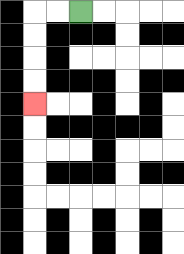{'start': '[3, 0]', 'end': '[1, 4]', 'path_directions': 'L,L,D,D,D,D', 'path_coordinates': '[[3, 0], [2, 0], [1, 0], [1, 1], [1, 2], [1, 3], [1, 4]]'}